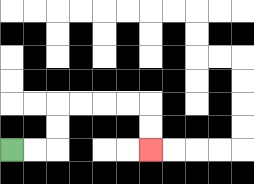{'start': '[0, 6]', 'end': '[6, 6]', 'path_directions': 'R,R,U,U,R,R,R,R,D,D', 'path_coordinates': '[[0, 6], [1, 6], [2, 6], [2, 5], [2, 4], [3, 4], [4, 4], [5, 4], [6, 4], [6, 5], [6, 6]]'}